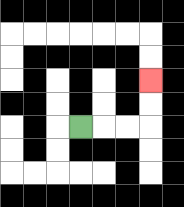{'start': '[3, 5]', 'end': '[6, 3]', 'path_directions': 'R,R,R,U,U', 'path_coordinates': '[[3, 5], [4, 5], [5, 5], [6, 5], [6, 4], [6, 3]]'}